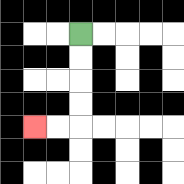{'start': '[3, 1]', 'end': '[1, 5]', 'path_directions': 'D,D,D,D,L,L', 'path_coordinates': '[[3, 1], [3, 2], [3, 3], [3, 4], [3, 5], [2, 5], [1, 5]]'}